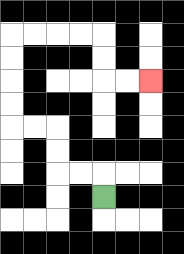{'start': '[4, 8]', 'end': '[6, 3]', 'path_directions': 'U,L,L,U,U,L,L,U,U,U,U,R,R,R,R,D,D,R,R', 'path_coordinates': '[[4, 8], [4, 7], [3, 7], [2, 7], [2, 6], [2, 5], [1, 5], [0, 5], [0, 4], [0, 3], [0, 2], [0, 1], [1, 1], [2, 1], [3, 1], [4, 1], [4, 2], [4, 3], [5, 3], [6, 3]]'}